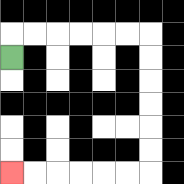{'start': '[0, 2]', 'end': '[0, 7]', 'path_directions': 'U,R,R,R,R,R,R,D,D,D,D,D,D,L,L,L,L,L,L', 'path_coordinates': '[[0, 2], [0, 1], [1, 1], [2, 1], [3, 1], [4, 1], [5, 1], [6, 1], [6, 2], [6, 3], [6, 4], [6, 5], [6, 6], [6, 7], [5, 7], [4, 7], [3, 7], [2, 7], [1, 7], [0, 7]]'}